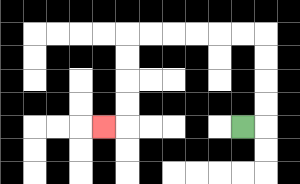{'start': '[10, 5]', 'end': '[4, 5]', 'path_directions': 'R,U,U,U,U,L,L,L,L,L,L,D,D,D,D,L', 'path_coordinates': '[[10, 5], [11, 5], [11, 4], [11, 3], [11, 2], [11, 1], [10, 1], [9, 1], [8, 1], [7, 1], [6, 1], [5, 1], [5, 2], [5, 3], [5, 4], [5, 5], [4, 5]]'}